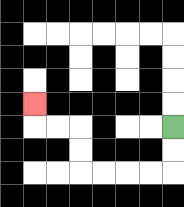{'start': '[7, 5]', 'end': '[1, 4]', 'path_directions': 'D,D,L,L,L,L,U,U,L,L,U', 'path_coordinates': '[[7, 5], [7, 6], [7, 7], [6, 7], [5, 7], [4, 7], [3, 7], [3, 6], [3, 5], [2, 5], [1, 5], [1, 4]]'}